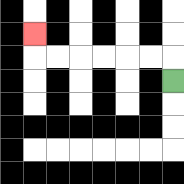{'start': '[7, 3]', 'end': '[1, 1]', 'path_directions': 'U,L,L,L,L,L,L,U', 'path_coordinates': '[[7, 3], [7, 2], [6, 2], [5, 2], [4, 2], [3, 2], [2, 2], [1, 2], [1, 1]]'}